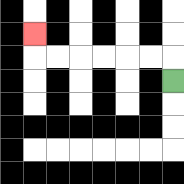{'start': '[7, 3]', 'end': '[1, 1]', 'path_directions': 'U,L,L,L,L,L,L,U', 'path_coordinates': '[[7, 3], [7, 2], [6, 2], [5, 2], [4, 2], [3, 2], [2, 2], [1, 2], [1, 1]]'}